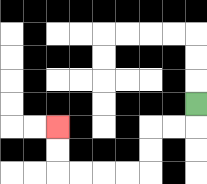{'start': '[8, 4]', 'end': '[2, 5]', 'path_directions': 'D,L,L,D,D,L,L,L,L,U,U', 'path_coordinates': '[[8, 4], [8, 5], [7, 5], [6, 5], [6, 6], [6, 7], [5, 7], [4, 7], [3, 7], [2, 7], [2, 6], [2, 5]]'}